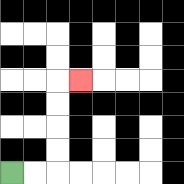{'start': '[0, 7]', 'end': '[3, 3]', 'path_directions': 'R,R,U,U,U,U,R', 'path_coordinates': '[[0, 7], [1, 7], [2, 7], [2, 6], [2, 5], [2, 4], [2, 3], [3, 3]]'}